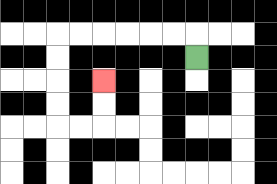{'start': '[8, 2]', 'end': '[4, 3]', 'path_directions': 'U,L,L,L,L,L,L,D,D,D,D,R,R,U,U', 'path_coordinates': '[[8, 2], [8, 1], [7, 1], [6, 1], [5, 1], [4, 1], [3, 1], [2, 1], [2, 2], [2, 3], [2, 4], [2, 5], [3, 5], [4, 5], [4, 4], [4, 3]]'}